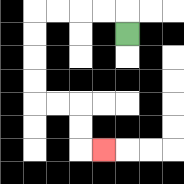{'start': '[5, 1]', 'end': '[4, 6]', 'path_directions': 'U,L,L,L,L,D,D,D,D,R,R,D,D,R', 'path_coordinates': '[[5, 1], [5, 0], [4, 0], [3, 0], [2, 0], [1, 0], [1, 1], [1, 2], [1, 3], [1, 4], [2, 4], [3, 4], [3, 5], [3, 6], [4, 6]]'}